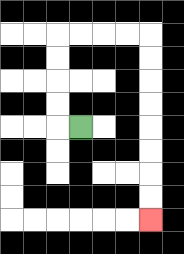{'start': '[3, 5]', 'end': '[6, 9]', 'path_directions': 'L,U,U,U,U,R,R,R,R,D,D,D,D,D,D,D,D', 'path_coordinates': '[[3, 5], [2, 5], [2, 4], [2, 3], [2, 2], [2, 1], [3, 1], [4, 1], [5, 1], [6, 1], [6, 2], [6, 3], [6, 4], [6, 5], [6, 6], [6, 7], [6, 8], [6, 9]]'}